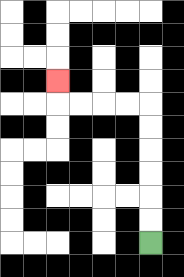{'start': '[6, 10]', 'end': '[2, 3]', 'path_directions': 'U,U,U,U,U,U,L,L,L,L,U', 'path_coordinates': '[[6, 10], [6, 9], [6, 8], [6, 7], [6, 6], [6, 5], [6, 4], [5, 4], [4, 4], [3, 4], [2, 4], [2, 3]]'}